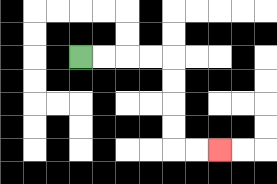{'start': '[3, 2]', 'end': '[9, 6]', 'path_directions': 'R,R,R,R,D,D,D,D,R,R', 'path_coordinates': '[[3, 2], [4, 2], [5, 2], [6, 2], [7, 2], [7, 3], [7, 4], [7, 5], [7, 6], [8, 6], [9, 6]]'}